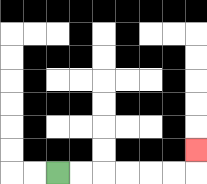{'start': '[2, 7]', 'end': '[8, 6]', 'path_directions': 'R,R,R,R,R,R,U', 'path_coordinates': '[[2, 7], [3, 7], [4, 7], [5, 7], [6, 7], [7, 7], [8, 7], [8, 6]]'}